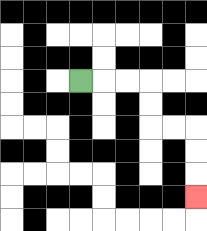{'start': '[3, 3]', 'end': '[8, 8]', 'path_directions': 'R,R,R,D,D,R,R,D,D,D', 'path_coordinates': '[[3, 3], [4, 3], [5, 3], [6, 3], [6, 4], [6, 5], [7, 5], [8, 5], [8, 6], [8, 7], [8, 8]]'}